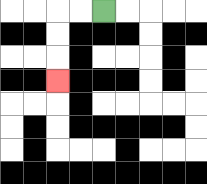{'start': '[4, 0]', 'end': '[2, 3]', 'path_directions': 'L,L,D,D,D', 'path_coordinates': '[[4, 0], [3, 0], [2, 0], [2, 1], [2, 2], [2, 3]]'}